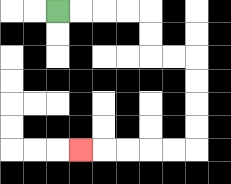{'start': '[2, 0]', 'end': '[3, 6]', 'path_directions': 'R,R,R,R,D,D,R,R,D,D,D,D,L,L,L,L,L', 'path_coordinates': '[[2, 0], [3, 0], [4, 0], [5, 0], [6, 0], [6, 1], [6, 2], [7, 2], [8, 2], [8, 3], [8, 4], [8, 5], [8, 6], [7, 6], [6, 6], [5, 6], [4, 6], [3, 6]]'}